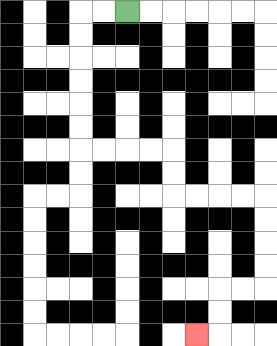{'start': '[5, 0]', 'end': '[8, 14]', 'path_directions': 'L,L,D,D,D,D,D,D,R,R,R,R,D,D,R,R,R,R,D,D,D,D,L,L,D,D,L', 'path_coordinates': '[[5, 0], [4, 0], [3, 0], [3, 1], [3, 2], [3, 3], [3, 4], [3, 5], [3, 6], [4, 6], [5, 6], [6, 6], [7, 6], [7, 7], [7, 8], [8, 8], [9, 8], [10, 8], [11, 8], [11, 9], [11, 10], [11, 11], [11, 12], [10, 12], [9, 12], [9, 13], [9, 14], [8, 14]]'}